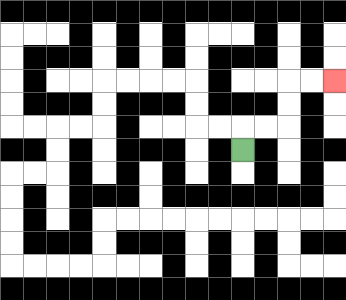{'start': '[10, 6]', 'end': '[14, 3]', 'path_directions': 'U,R,R,U,U,R,R', 'path_coordinates': '[[10, 6], [10, 5], [11, 5], [12, 5], [12, 4], [12, 3], [13, 3], [14, 3]]'}